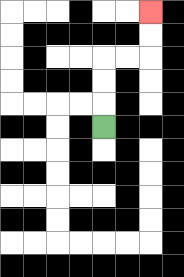{'start': '[4, 5]', 'end': '[6, 0]', 'path_directions': 'U,U,U,R,R,U,U', 'path_coordinates': '[[4, 5], [4, 4], [4, 3], [4, 2], [5, 2], [6, 2], [6, 1], [6, 0]]'}